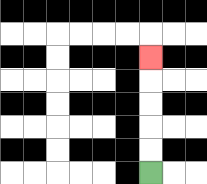{'start': '[6, 7]', 'end': '[6, 2]', 'path_directions': 'U,U,U,U,U', 'path_coordinates': '[[6, 7], [6, 6], [6, 5], [6, 4], [6, 3], [6, 2]]'}